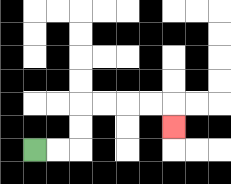{'start': '[1, 6]', 'end': '[7, 5]', 'path_directions': 'R,R,U,U,R,R,R,R,D', 'path_coordinates': '[[1, 6], [2, 6], [3, 6], [3, 5], [3, 4], [4, 4], [5, 4], [6, 4], [7, 4], [7, 5]]'}